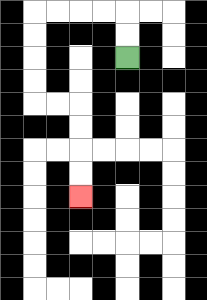{'start': '[5, 2]', 'end': '[3, 8]', 'path_directions': 'U,U,L,L,L,L,D,D,D,D,R,R,D,D,D,D', 'path_coordinates': '[[5, 2], [5, 1], [5, 0], [4, 0], [3, 0], [2, 0], [1, 0], [1, 1], [1, 2], [1, 3], [1, 4], [2, 4], [3, 4], [3, 5], [3, 6], [3, 7], [3, 8]]'}